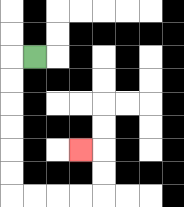{'start': '[1, 2]', 'end': '[3, 6]', 'path_directions': 'L,D,D,D,D,D,D,R,R,R,R,U,U,L', 'path_coordinates': '[[1, 2], [0, 2], [0, 3], [0, 4], [0, 5], [0, 6], [0, 7], [0, 8], [1, 8], [2, 8], [3, 8], [4, 8], [4, 7], [4, 6], [3, 6]]'}